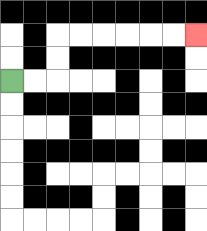{'start': '[0, 3]', 'end': '[8, 1]', 'path_directions': 'R,R,U,U,R,R,R,R,R,R', 'path_coordinates': '[[0, 3], [1, 3], [2, 3], [2, 2], [2, 1], [3, 1], [4, 1], [5, 1], [6, 1], [7, 1], [8, 1]]'}